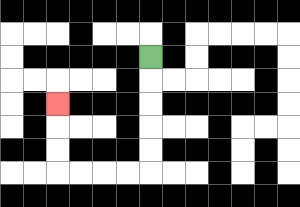{'start': '[6, 2]', 'end': '[2, 4]', 'path_directions': 'D,D,D,D,D,L,L,L,L,U,U,U', 'path_coordinates': '[[6, 2], [6, 3], [6, 4], [6, 5], [6, 6], [6, 7], [5, 7], [4, 7], [3, 7], [2, 7], [2, 6], [2, 5], [2, 4]]'}